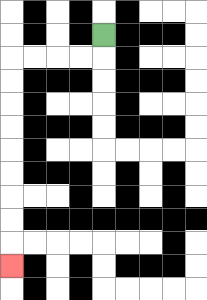{'start': '[4, 1]', 'end': '[0, 11]', 'path_directions': 'D,L,L,L,L,D,D,D,D,D,D,D,D,D', 'path_coordinates': '[[4, 1], [4, 2], [3, 2], [2, 2], [1, 2], [0, 2], [0, 3], [0, 4], [0, 5], [0, 6], [0, 7], [0, 8], [0, 9], [0, 10], [0, 11]]'}